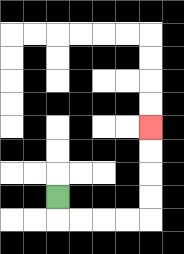{'start': '[2, 8]', 'end': '[6, 5]', 'path_directions': 'D,R,R,R,R,U,U,U,U', 'path_coordinates': '[[2, 8], [2, 9], [3, 9], [4, 9], [5, 9], [6, 9], [6, 8], [6, 7], [6, 6], [6, 5]]'}